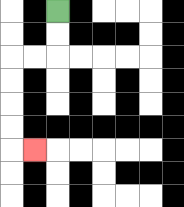{'start': '[2, 0]', 'end': '[1, 6]', 'path_directions': 'D,D,L,L,D,D,D,D,R', 'path_coordinates': '[[2, 0], [2, 1], [2, 2], [1, 2], [0, 2], [0, 3], [0, 4], [0, 5], [0, 6], [1, 6]]'}